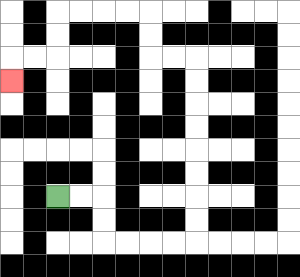{'start': '[2, 8]', 'end': '[0, 3]', 'path_directions': 'R,R,D,D,R,R,R,R,U,U,U,U,U,U,U,U,L,L,U,U,L,L,L,L,D,D,L,L,D', 'path_coordinates': '[[2, 8], [3, 8], [4, 8], [4, 9], [4, 10], [5, 10], [6, 10], [7, 10], [8, 10], [8, 9], [8, 8], [8, 7], [8, 6], [8, 5], [8, 4], [8, 3], [8, 2], [7, 2], [6, 2], [6, 1], [6, 0], [5, 0], [4, 0], [3, 0], [2, 0], [2, 1], [2, 2], [1, 2], [0, 2], [0, 3]]'}